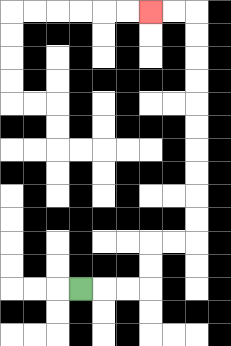{'start': '[3, 12]', 'end': '[6, 0]', 'path_directions': 'R,R,R,U,U,R,R,U,U,U,U,U,U,U,U,U,U,L,L', 'path_coordinates': '[[3, 12], [4, 12], [5, 12], [6, 12], [6, 11], [6, 10], [7, 10], [8, 10], [8, 9], [8, 8], [8, 7], [8, 6], [8, 5], [8, 4], [8, 3], [8, 2], [8, 1], [8, 0], [7, 0], [6, 0]]'}